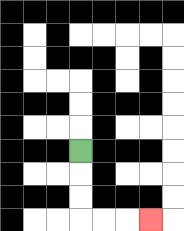{'start': '[3, 6]', 'end': '[6, 9]', 'path_directions': 'D,D,D,R,R,R', 'path_coordinates': '[[3, 6], [3, 7], [3, 8], [3, 9], [4, 9], [5, 9], [6, 9]]'}